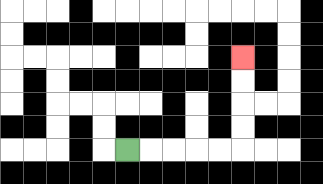{'start': '[5, 6]', 'end': '[10, 2]', 'path_directions': 'R,R,R,R,R,U,U,U,U', 'path_coordinates': '[[5, 6], [6, 6], [7, 6], [8, 6], [9, 6], [10, 6], [10, 5], [10, 4], [10, 3], [10, 2]]'}